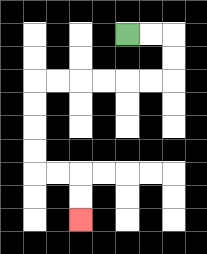{'start': '[5, 1]', 'end': '[3, 9]', 'path_directions': 'R,R,D,D,L,L,L,L,L,L,D,D,D,D,R,R,D,D', 'path_coordinates': '[[5, 1], [6, 1], [7, 1], [7, 2], [7, 3], [6, 3], [5, 3], [4, 3], [3, 3], [2, 3], [1, 3], [1, 4], [1, 5], [1, 6], [1, 7], [2, 7], [3, 7], [3, 8], [3, 9]]'}